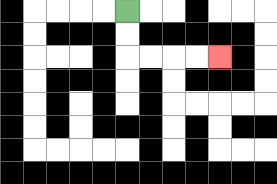{'start': '[5, 0]', 'end': '[9, 2]', 'path_directions': 'D,D,R,R,R,R', 'path_coordinates': '[[5, 0], [5, 1], [5, 2], [6, 2], [7, 2], [8, 2], [9, 2]]'}